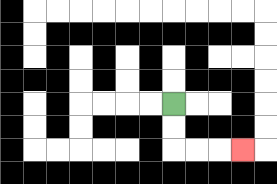{'start': '[7, 4]', 'end': '[10, 6]', 'path_directions': 'D,D,R,R,R', 'path_coordinates': '[[7, 4], [7, 5], [7, 6], [8, 6], [9, 6], [10, 6]]'}